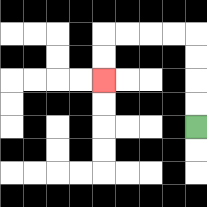{'start': '[8, 5]', 'end': '[4, 3]', 'path_directions': 'U,U,U,U,L,L,L,L,D,D', 'path_coordinates': '[[8, 5], [8, 4], [8, 3], [8, 2], [8, 1], [7, 1], [6, 1], [5, 1], [4, 1], [4, 2], [4, 3]]'}